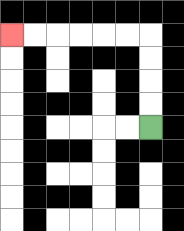{'start': '[6, 5]', 'end': '[0, 1]', 'path_directions': 'U,U,U,U,L,L,L,L,L,L', 'path_coordinates': '[[6, 5], [6, 4], [6, 3], [6, 2], [6, 1], [5, 1], [4, 1], [3, 1], [2, 1], [1, 1], [0, 1]]'}